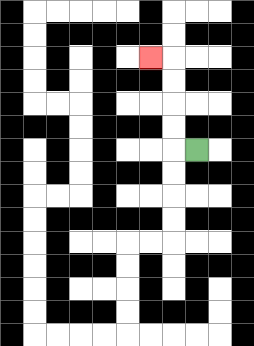{'start': '[8, 6]', 'end': '[6, 2]', 'path_directions': 'L,U,U,U,U,L', 'path_coordinates': '[[8, 6], [7, 6], [7, 5], [7, 4], [7, 3], [7, 2], [6, 2]]'}